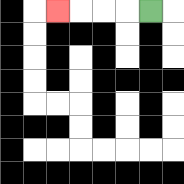{'start': '[6, 0]', 'end': '[2, 0]', 'path_directions': 'L,L,L,L', 'path_coordinates': '[[6, 0], [5, 0], [4, 0], [3, 0], [2, 0]]'}